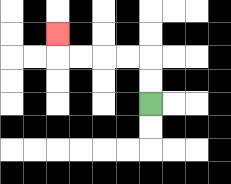{'start': '[6, 4]', 'end': '[2, 1]', 'path_directions': 'U,U,L,L,L,L,U', 'path_coordinates': '[[6, 4], [6, 3], [6, 2], [5, 2], [4, 2], [3, 2], [2, 2], [2, 1]]'}